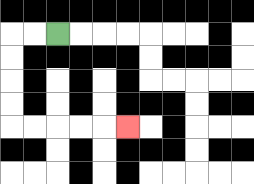{'start': '[2, 1]', 'end': '[5, 5]', 'path_directions': 'L,L,D,D,D,D,R,R,R,R,R', 'path_coordinates': '[[2, 1], [1, 1], [0, 1], [0, 2], [0, 3], [0, 4], [0, 5], [1, 5], [2, 5], [3, 5], [4, 5], [5, 5]]'}